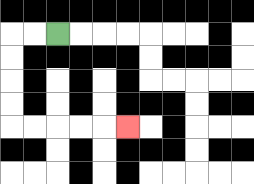{'start': '[2, 1]', 'end': '[5, 5]', 'path_directions': 'L,L,D,D,D,D,R,R,R,R,R', 'path_coordinates': '[[2, 1], [1, 1], [0, 1], [0, 2], [0, 3], [0, 4], [0, 5], [1, 5], [2, 5], [3, 5], [4, 5], [5, 5]]'}